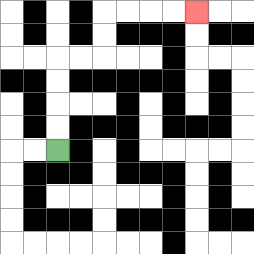{'start': '[2, 6]', 'end': '[8, 0]', 'path_directions': 'U,U,U,U,R,R,U,U,R,R,R,R', 'path_coordinates': '[[2, 6], [2, 5], [2, 4], [2, 3], [2, 2], [3, 2], [4, 2], [4, 1], [4, 0], [5, 0], [6, 0], [7, 0], [8, 0]]'}